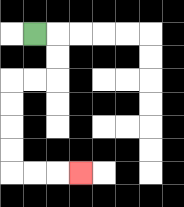{'start': '[1, 1]', 'end': '[3, 7]', 'path_directions': 'R,D,D,L,L,D,D,D,D,R,R,R', 'path_coordinates': '[[1, 1], [2, 1], [2, 2], [2, 3], [1, 3], [0, 3], [0, 4], [0, 5], [0, 6], [0, 7], [1, 7], [2, 7], [3, 7]]'}